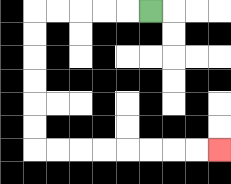{'start': '[6, 0]', 'end': '[9, 6]', 'path_directions': 'L,L,L,L,L,D,D,D,D,D,D,R,R,R,R,R,R,R,R', 'path_coordinates': '[[6, 0], [5, 0], [4, 0], [3, 0], [2, 0], [1, 0], [1, 1], [1, 2], [1, 3], [1, 4], [1, 5], [1, 6], [2, 6], [3, 6], [4, 6], [5, 6], [6, 6], [7, 6], [8, 6], [9, 6]]'}